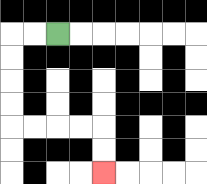{'start': '[2, 1]', 'end': '[4, 7]', 'path_directions': 'L,L,D,D,D,D,R,R,R,R,D,D', 'path_coordinates': '[[2, 1], [1, 1], [0, 1], [0, 2], [0, 3], [0, 4], [0, 5], [1, 5], [2, 5], [3, 5], [4, 5], [4, 6], [4, 7]]'}